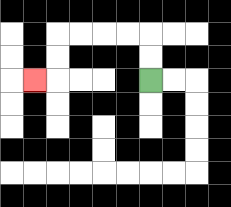{'start': '[6, 3]', 'end': '[1, 3]', 'path_directions': 'U,U,L,L,L,L,D,D,L', 'path_coordinates': '[[6, 3], [6, 2], [6, 1], [5, 1], [4, 1], [3, 1], [2, 1], [2, 2], [2, 3], [1, 3]]'}